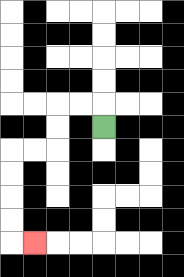{'start': '[4, 5]', 'end': '[1, 10]', 'path_directions': 'U,L,L,D,D,L,L,D,D,D,D,R', 'path_coordinates': '[[4, 5], [4, 4], [3, 4], [2, 4], [2, 5], [2, 6], [1, 6], [0, 6], [0, 7], [0, 8], [0, 9], [0, 10], [1, 10]]'}